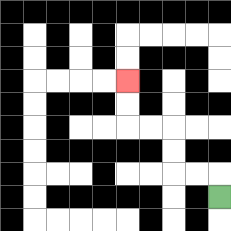{'start': '[9, 8]', 'end': '[5, 3]', 'path_directions': 'U,L,L,U,U,L,L,U,U', 'path_coordinates': '[[9, 8], [9, 7], [8, 7], [7, 7], [7, 6], [7, 5], [6, 5], [5, 5], [5, 4], [5, 3]]'}